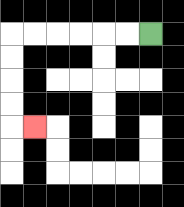{'start': '[6, 1]', 'end': '[1, 5]', 'path_directions': 'L,L,L,L,L,L,D,D,D,D,R', 'path_coordinates': '[[6, 1], [5, 1], [4, 1], [3, 1], [2, 1], [1, 1], [0, 1], [0, 2], [0, 3], [0, 4], [0, 5], [1, 5]]'}